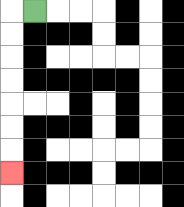{'start': '[1, 0]', 'end': '[0, 7]', 'path_directions': 'L,D,D,D,D,D,D,D', 'path_coordinates': '[[1, 0], [0, 0], [0, 1], [0, 2], [0, 3], [0, 4], [0, 5], [0, 6], [0, 7]]'}